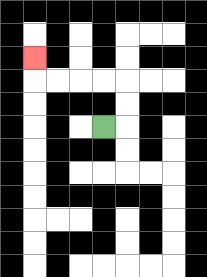{'start': '[4, 5]', 'end': '[1, 2]', 'path_directions': 'R,U,U,L,L,L,L,U', 'path_coordinates': '[[4, 5], [5, 5], [5, 4], [5, 3], [4, 3], [3, 3], [2, 3], [1, 3], [1, 2]]'}